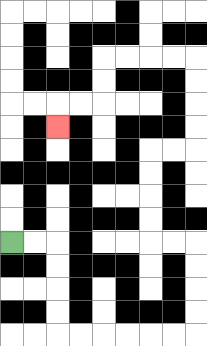{'start': '[0, 10]', 'end': '[2, 5]', 'path_directions': 'R,R,D,D,D,D,R,R,R,R,R,R,U,U,U,U,L,L,U,U,U,U,R,R,U,U,U,U,L,L,L,L,D,D,L,L,D', 'path_coordinates': '[[0, 10], [1, 10], [2, 10], [2, 11], [2, 12], [2, 13], [2, 14], [3, 14], [4, 14], [5, 14], [6, 14], [7, 14], [8, 14], [8, 13], [8, 12], [8, 11], [8, 10], [7, 10], [6, 10], [6, 9], [6, 8], [6, 7], [6, 6], [7, 6], [8, 6], [8, 5], [8, 4], [8, 3], [8, 2], [7, 2], [6, 2], [5, 2], [4, 2], [4, 3], [4, 4], [3, 4], [2, 4], [2, 5]]'}